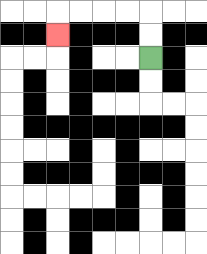{'start': '[6, 2]', 'end': '[2, 1]', 'path_directions': 'U,U,L,L,L,L,D', 'path_coordinates': '[[6, 2], [6, 1], [6, 0], [5, 0], [4, 0], [3, 0], [2, 0], [2, 1]]'}